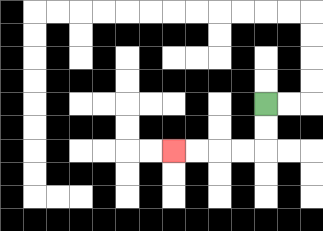{'start': '[11, 4]', 'end': '[7, 6]', 'path_directions': 'D,D,L,L,L,L', 'path_coordinates': '[[11, 4], [11, 5], [11, 6], [10, 6], [9, 6], [8, 6], [7, 6]]'}